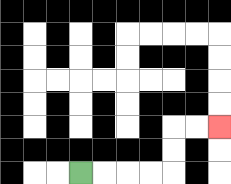{'start': '[3, 7]', 'end': '[9, 5]', 'path_directions': 'R,R,R,R,U,U,R,R', 'path_coordinates': '[[3, 7], [4, 7], [5, 7], [6, 7], [7, 7], [7, 6], [7, 5], [8, 5], [9, 5]]'}